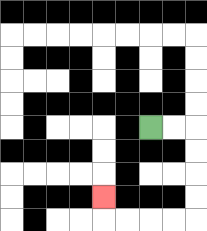{'start': '[6, 5]', 'end': '[4, 8]', 'path_directions': 'R,R,D,D,D,D,L,L,L,L,U', 'path_coordinates': '[[6, 5], [7, 5], [8, 5], [8, 6], [8, 7], [8, 8], [8, 9], [7, 9], [6, 9], [5, 9], [4, 9], [4, 8]]'}